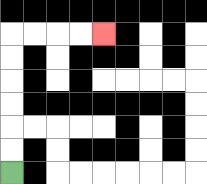{'start': '[0, 7]', 'end': '[4, 1]', 'path_directions': 'U,U,U,U,U,U,R,R,R,R', 'path_coordinates': '[[0, 7], [0, 6], [0, 5], [0, 4], [0, 3], [0, 2], [0, 1], [1, 1], [2, 1], [3, 1], [4, 1]]'}